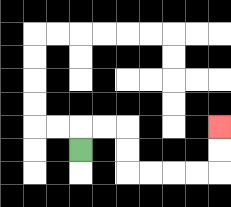{'start': '[3, 6]', 'end': '[9, 5]', 'path_directions': 'U,R,R,D,D,R,R,R,R,U,U', 'path_coordinates': '[[3, 6], [3, 5], [4, 5], [5, 5], [5, 6], [5, 7], [6, 7], [7, 7], [8, 7], [9, 7], [9, 6], [9, 5]]'}